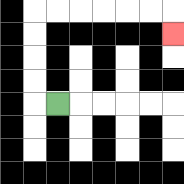{'start': '[2, 4]', 'end': '[7, 1]', 'path_directions': 'L,U,U,U,U,R,R,R,R,R,R,D', 'path_coordinates': '[[2, 4], [1, 4], [1, 3], [1, 2], [1, 1], [1, 0], [2, 0], [3, 0], [4, 0], [5, 0], [6, 0], [7, 0], [7, 1]]'}